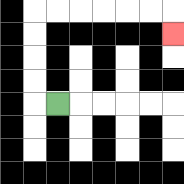{'start': '[2, 4]', 'end': '[7, 1]', 'path_directions': 'L,U,U,U,U,R,R,R,R,R,R,D', 'path_coordinates': '[[2, 4], [1, 4], [1, 3], [1, 2], [1, 1], [1, 0], [2, 0], [3, 0], [4, 0], [5, 0], [6, 0], [7, 0], [7, 1]]'}